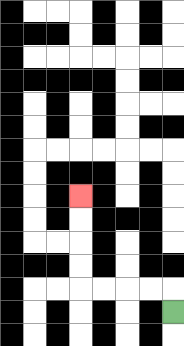{'start': '[7, 13]', 'end': '[3, 8]', 'path_directions': 'U,L,L,L,L,U,U,U,U', 'path_coordinates': '[[7, 13], [7, 12], [6, 12], [5, 12], [4, 12], [3, 12], [3, 11], [3, 10], [3, 9], [3, 8]]'}